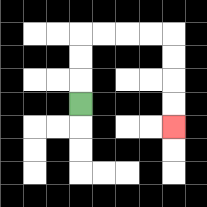{'start': '[3, 4]', 'end': '[7, 5]', 'path_directions': 'U,U,U,R,R,R,R,D,D,D,D', 'path_coordinates': '[[3, 4], [3, 3], [3, 2], [3, 1], [4, 1], [5, 1], [6, 1], [7, 1], [7, 2], [7, 3], [7, 4], [7, 5]]'}